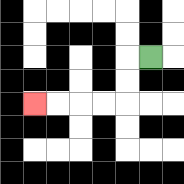{'start': '[6, 2]', 'end': '[1, 4]', 'path_directions': 'L,D,D,L,L,L,L', 'path_coordinates': '[[6, 2], [5, 2], [5, 3], [5, 4], [4, 4], [3, 4], [2, 4], [1, 4]]'}